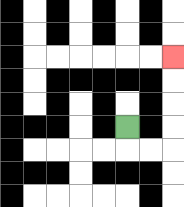{'start': '[5, 5]', 'end': '[7, 2]', 'path_directions': 'D,R,R,U,U,U,U', 'path_coordinates': '[[5, 5], [5, 6], [6, 6], [7, 6], [7, 5], [7, 4], [7, 3], [7, 2]]'}